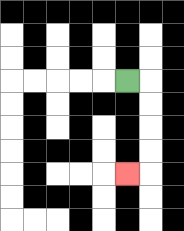{'start': '[5, 3]', 'end': '[5, 7]', 'path_directions': 'R,D,D,D,D,L', 'path_coordinates': '[[5, 3], [6, 3], [6, 4], [6, 5], [6, 6], [6, 7], [5, 7]]'}